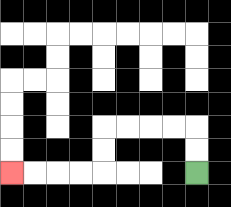{'start': '[8, 7]', 'end': '[0, 7]', 'path_directions': 'U,U,L,L,L,L,D,D,L,L,L,L', 'path_coordinates': '[[8, 7], [8, 6], [8, 5], [7, 5], [6, 5], [5, 5], [4, 5], [4, 6], [4, 7], [3, 7], [2, 7], [1, 7], [0, 7]]'}